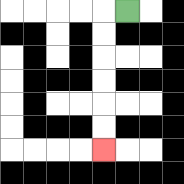{'start': '[5, 0]', 'end': '[4, 6]', 'path_directions': 'L,D,D,D,D,D,D', 'path_coordinates': '[[5, 0], [4, 0], [4, 1], [4, 2], [4, 3], [4, 4], [4, 5], [4, 6]]'}